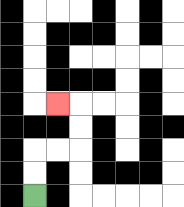{'start': '[1, 8]', 'end': '[2, 4]', 'path_directions': 'U,U,R,R,U,U,L', 'path_coordinates': '[[1, 8], [1, 7], [1, 6], [2, 6], [3, 6], [3, 5], [3, 4], [2, 4]]'}